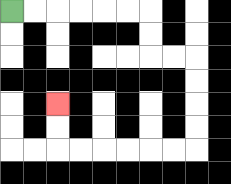{'start': '[0, 0]', 'end': '[2, 4]', 'path_directions': 'R,R,R,R,R,R,D,D,R,R,D,D,D,D,L,L,L,L,L,L,U,U', 'path_coordinates': '[[0, 0], [1, 0], [2, 0], [3, 0], [4, 0], [5, 0], [6, 0], [6, 1], [6, 2], [7, 2], [8, 2], [8, 3], [8, 4], [8, 5], [8, 6], [7, 6], [6, 6], [5, 6], [4, 6], [3, 6], [2, 6], [2, 5], [2, 4]]'}